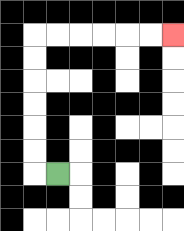{'start': '[2, 7]', 'end': '[7, 1]', 'path_directions': 'L,U,U,U,U,U,U,R,R,R,R,R,R', 'path_coordinates': '[[2, 7], [1, 7], [1, 6], [1, 5], [1, 4], [1, 3], [1, 2], [1, 1], [2, 1], [3, 1], [4, 1], [5, 1], [6, 1], [7, 1]]'}